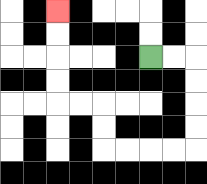{'start': '[6, 2]', 'end': '[2, 0]', 'path_directions': 'R,R,D,D,D,D,L,L,L,L,U,U,L,L,U,U,U,U', 'path_coordinates': '[[6, 2], [7, 2], [8, 2], [8, 3], [8, 4], [8, 5], [8, 6], [7, 6], [6, 6], [5, 6], [4, 6], [4, 5], [4, 4], [3, 4], [2, 4], [2, 3], [2, 2], [2, 1], [2, 0]]'}